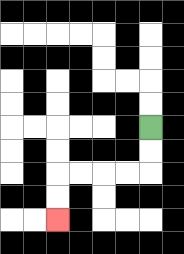{'start': '[6, 5]', 'end': '[2, 9]', 'path_directions': 'D,D,L,L,L,L,D,D', 'path_coordinates': '[[6, 5], [6, 6], [6, 7], [5, 7], [4, 7], [3, 7], [2, 7], [2, 8], [2, 9]]'}